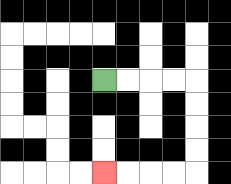{'start': '[4, 3]', 'end': '[4, 7]', 'path_directions': 'R,R,R,R,D,D,D,D,L,L,L,L', 'path_coordinates': '[[4, 3], [5, 3], [6, 3], [7, 3], [8, 3], [8, 4], [8, 5], [8, 6], [8, 7], [7, 7], [6, 7], [5, 7], [4, 7]]'}